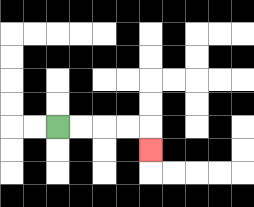{'start': '[2, 5]', 'end': '[6, 6]', 'path_directions': 'R,R,R,R,D', 'path_coordinates': '[[2, 5], [3, 5], [4, 5], [5, 5], [6, 5], [6, 6]]'}